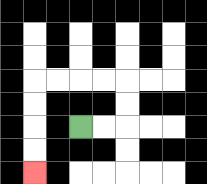{'start': '[3, 5]', 'end': '[1, 7]', 'path_directions': 'R,R,U,U,L,L,L,L,D,D,D,D', 'path_coordinates': '[[3, 5], [4, 5], [5, 5], [5, 4], [5, 3], [4, 3], [3, 3], [2, 3], [1, 3], [1, 4], [1, 5], [1, 6], [1, 7]]'}